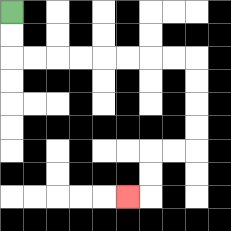{'start': '[0, 0]', 'end': '[5, 8]', 'path_directions': 'D,D,R,R,R,R,R,R,R,R,D,D,D,D,L,L,D,D,L', 'path_coordinates': '[[0, 0], [0, 1], [0, 2], [1, 2], [2, 2], [3, 2], [4, 2], [5, 2], [6, 2], [7, 2], [8, 2], [8, 3], [8, 4], [8, 5], [8, 6], [7, 6], [6, 6], [6, 7], [6, 8], [5, 8]]'}